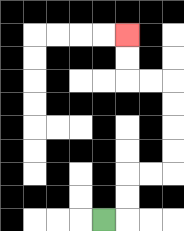{'start': '[4, 9]', 'end': '[5, 1]', 'path_directions': 'R,U,U,R,R,U,U,U,U,L,L,U,U', 'path_coordinates': '[[4, 9], [5, 9], [5, 8], [5, 7], [6, 7], [7, 7], [7, 6], [7, 5], [7, 4], [7, 3], [6, 3], [5, 3], [5, 2], [5, 1]]'}